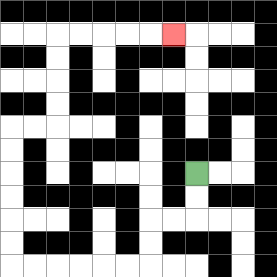{'start': '[8, 7]', 'end': '[7, 1]', 'path_directions': 'D,D,L,L,D,D,L,L,L,L,L,L,U,U,U,U,U,U,R,R,U,U,U,U,R,R,R,R,R', 'path_coordinates': '[[8, 7], [8, 8], [8, 9], [7, 9], [6, 9], [6, 10], [6, 11], [5, 11], [4, 11], [3, 11], [2, 11], [1, 11], [0, 11], [0, 10], [0, 9], [0, 8], [0, 7], [0, 6], [0, 5], [1, 5], [2, 5], [2, 4], [2, 3], [2, 2], [2, 1], [3, 1], [4, 1], [5, 1], [6, 1], [7, 1]]'}